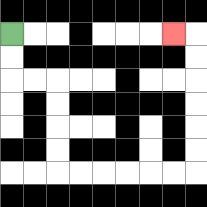{'start': '[0, 1]', 'end': '[7, 1]', 'path_directions': 'D,D,R,R,D,D,D,D,R,R,R,R,R,R,U,U,U,U,U,U,L', 'path_coordinates': '[[0, 1], [0, 2], [0, 3], [1, 3], [2, 3], [2, 4], [2, 5], [2, 6], [2, 7], [3, 7], [4, 7], [5, 7], [6, 7], [7, 7], [8, 7], [8, 6], [8, 5], [8, 4], [8, 3], [8, 2], [8, 1], [7, 1]]'}